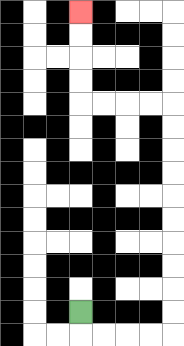{'start': '[3, 13]', 'end': '[3, 0]', 'path_directions': 'D,R,R,R,R,U,U,U,U,U,U,U,U,U,U,L,L,L,L,U,U,U,U', 'path_coordinates': '[[3, 13], [3, 14], [4, 14], [5, 14], [6, 14], [7, 14], [7, 13], [7, 12], [7, 11], [7, 10], [7, 9], [7, 8], [7, 7], [7, 6], [7, 5], [7, 4], [6, 4], [5, 4], [4, 4], [3, 4], [3, 3], [3, 2], [3, 1], [3, 0]]'}